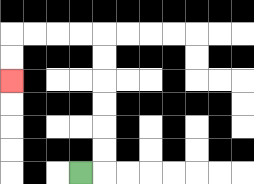{'start': '[3, 7]', 'end': '[0, 3]', 'path_directions': 'R,U,U,U,U,U,U,L,L,L,L,D,D', 'path_coordinates': '[[3, 7], [4, 7], [4, 6], [4, 5], [4, 4], [4, 3], [4, 2], [4, 1], [3, 1], [2, 1], [1, 1], [0, 1], [0, 2], [0, 3]]'}